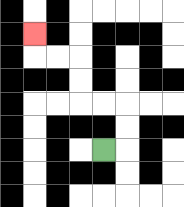{'start': '[4, 6]', 'end': '[1, 1]', 'path_directions': 'R,U,U,L,L,U,U,L,L,U', 'path_coordinates': '[[4, 6], [5, 6], [5, 5], [5, 4], [4, 4], [3, 4], [3, 3], [3, 2], [2, 2], [1, 2], [1, 1]]'}